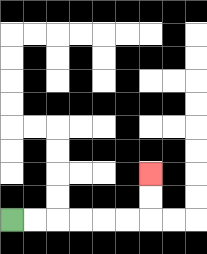{'start': '[0, 9]', 'end': '[6, 7]', 'path_directions': 'R,R,R,R,R,R,U,U', 'path_coordinates': '[[0, 9], [1, 9], [2, 9], [3, 9], [4, 9], [5, 9], [6, 9], [6, 8], [6, 7]]'}